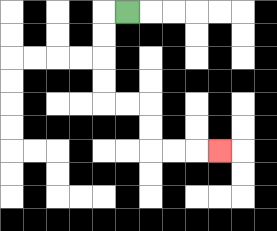{'start': '[5, 0]', 'end': '[9, 6]', 'path_directions': 'L,D,D,D,D,R,R,D,D,R,R,R', 'path_coordinates': '[[5, 0], [4, 0], [4, 1], [4, 2], [4, 3], [4, 4], [5, 4], [6, 4], [6, 5], [6, 6], [7, 6], [8, 6], [9, 6]]'}